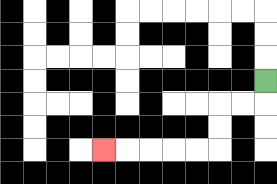{'start': '[11, 3]', 'end': '[4, 6]', 'path_directions': 'D,L,L,D,D,L,L,L,L,L', 'path_coordinates': '[[11, 3], [11, 4], [10, 4], [9, 4], [9, 5], [9, 6], [8, 6], [7, 6], [6, 6], [5, 6], [4, 6]]'}